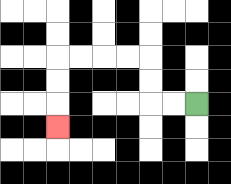{'start': '[8, 4]', 'end': '[2, 5]', 'path_directions': 'L,L,U,U,L,L,L,L,D,D,D', 'path_coordinates': '[[8, 4], [7, 4], [6, 4], [6, 3], [6, 2], [5, 2], [4, 2], [3, 2], [2, 2], [2, 3], [2, 4], [2, 5]]'}